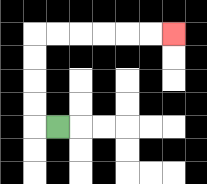{'start': '[2, 5]', 'end': '[7, 1]', 'path_directions': 'L,U,U,U,U,R,R,R,R,R,R', 'path_coordinates': '[[2, 5], [1, 5], [1, 4], [1, 3], [1, 2], [1, 1], [2, 1], [3, 1], [4, 1], [5, 1], [6, 1], [7, 1]]'}